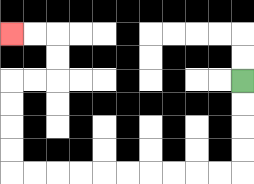{'start': '[10, 3]', 'end': '[0, 1]', 'path_directions': 'D,D,D,D,L,L,L,L,L,L,L,L,L,L,U,U,U,U,R,R,U,U,L,L', 'path_coordinates': '[[10, 3], [10, 4], [10, 5], [10, 6], [10, 7], [9, 7], [8, 7], [7, 7], [6, 7], [5, 7], [4, 7], [3, 7], [2, 7], [1, 7], [0, 7], [0, 6], [0, 5], [0, 4], [0, 3], [1, 3], [2, 3], [2, 2], [2, 1], [1, 1], [0, 1]]'}